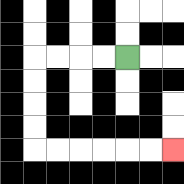{'start': '[5, 2]', 'end': '[7, 6]', 'path_directions': 'L,L,L,L,D,D,D,D,R,R,R,R,R,R', 'path_coordinates': '[[5, 2], [4, 2], [3, 2], [2, 2], [1, 2], [1, 3], [1, 4], [1, 5], [1, 6], [2, 6], [3, 6], [4, 6], [5, 6], [6, 6], [7, 6]]'}